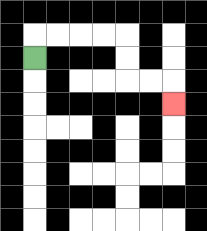{'start': '[1, 2]', 'end': '[7, 4]', 'path_directions': 'U,R,R,R,R,D,D,R,R,D', 'path_coordinates': '[[1, 2], [1, 1], [2, 1], [3, 1], [4, 1], [5, 1], [5, 2], [5, 3], [6, 3], [7, 3], [7, 4]]'}